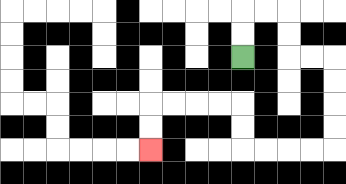{'start': '[10, 2]', 'end': '[6, 6]', 'path_directions': 'U,U,R,R,D,D,R,R,D,D,D,D,L,L,L,L,U,U,L,L,L,L,D,D', 'path_coordinates': '[[10, 2], [10, 1], [10, 0], [11, 0], [12, 0], [12, 1], [12, 2], [13, 2], [14, 2], [14, 3], [14, 4], [14, 5], [14, 6], [13, 6], [12, 6], [11, 6], [10, 6], [10, 5], [10, 4], [9, 4], [8, 4], [7, 4], [6, 4], [6, 5], [6, 6]]'}